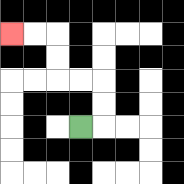{'start': '[3, 5]', 'end': '[0, 1]', 'path_directions': 'R,U,U,L,L,U,U,L,L', 'path_coordinates': '[[3, 5], [4, 5], [4, 4], [4, 3], [3, 3], [2, 3], [2, 2], [2, 1], [1, 1], [0, 1]]'}